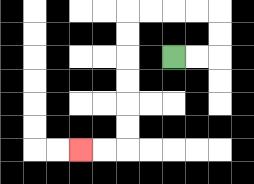{'start': '[7, 2]', 'end': '[3, 6]', 'path_directions': 'R,R,U,U,L,L,L,L,D,D,D,D,D,D,L,L', 'path_coordinates': '[[7, 2], [8, 2], [9, 2], [9, 1], [9, 0], [8, 0], [7, 0], [6, 0], [5, 0], [5, 1], [5, 2], [5, 3], [5, 4], [5, 5], [5, 6], [4, 6], [3, 6]]'}